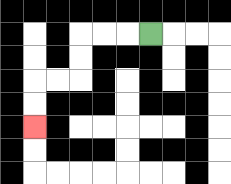{'start': '[6, 1]', 'end': '[1, 5]', 'path_directions': 'L,L,L,D,D,L,L,D,D', 'path_coordinates': '[[6, 1], [5, 1], [4, 1], [3, 1], [3, 2], [3, 3], [2, 3], [1, 3], [1, 4], [1, 5]]'}